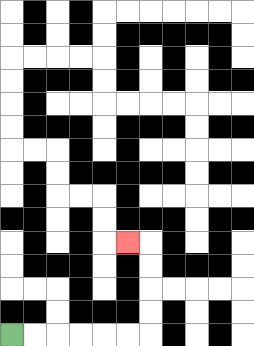{'start': '[0, 14]', 'end': '[5, 10]', 'path_directions': 'R,R,R,R,R,R,U,U,U,U,L', 'path_coordinates': '[[0, 14], [1, 14], [2, 14], [3, 14], [4, 14], [5, 14], [6, 14], [6, 13], [6, 12], [6, 11], [6, 10], [5, 10]]'}